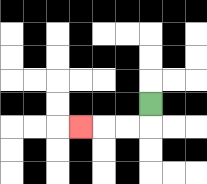{'start': '[6, 4]', 'end': '[3, 5]', 'path_directions': 'D,L,L,L', 'path_coordinates': '[[6, 4], [6, 5], [5, 5], [4, 5], [3, 5]]'}